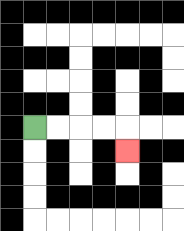{'start': '[1, 5]', 'end': '[5, 6]', 'path_directions': 'R,R,R,R,D', 'path_coordinates': '[[1, 5], [2, 5], [3, 5], [4, 5], [5, 5], [5, 6]]'}